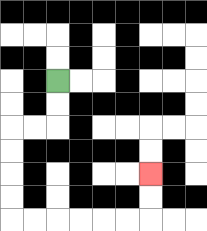{'start': '[2, 3]', 'end': '[6, 7]', 'path_directions': 'D,D,L,L,D,D,D,D,R,R,R,R,R,R,U,U', 'path_coordinates': '[[2, 3], [2, 4], [2, 5], [1, 5], [0, 5], [0, 6], [0, 7], [0, 8], [0, 9], [1, 9], [2, 9], [3, 9], [4, 9], [5, 9], [6, 9], [6, 8], [6, 7]]'}